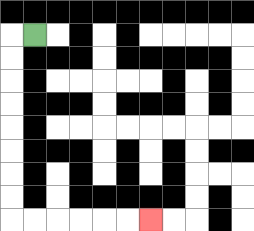{'start': '[1, 1]', 'end': '[6, 9]', 'path_directions': 'L,D,D,D,D,D,D,D,D,R,R,R,R,R,R', 'path_coordinates': '[[1, 1], [0, 1], [0, 2], [0, 3], [0, 4], [0, 5], [0, 6], [0, 7], [0, 8], [0, 9], [1, 9], [2, 9], [3, 9], [4, 9], [5, 9], [6, 9]]'}